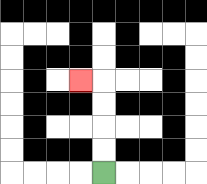{'start': '[4, 7]', 'end': '[3, 3]', 'path_directions': 'U,U,U,U,L', 'path_coordinates': '[[4, 7], [4, 6], [4, 5], [4, 4], [4, 3], [3, 3]]'}